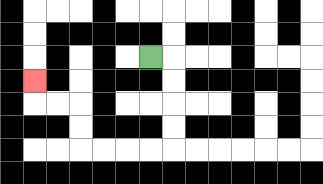{'start': '[6, 2]', 'end': '[1, 3]', 'path_directions': 'R,D,D,D,D,L,L,L,L,U,U,L,L,U', 'path_coordinates': '[[6, 2], [7, 2], [7, 3], [7, 4], [7, 5], [7, 6], [6, 6], [5, 6], [4, 6], [3, 6], [3, 5], [3, 4], [2, 4], [1, 4], [1, 3]]'}